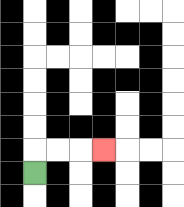{'start': '[1, 7]', 'end': '[4, 6]', 'path_directions': 'U,R,R,R', 'path_coordinates': '[[1, 7], [1, 6], [2, 6], [3, 6], [4, 6]]'}